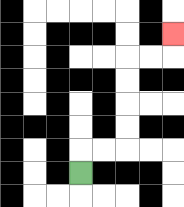{'start': '[3, 7]', 'end': '[7, 1]', 'path_directions': 'U,R,R,U,U,U,U,R,R,U', 'path_coordinates': '[[3, 7], [3, 6], [4, 6], [5, 6], [5, 5], [5, 4], [5, 3], [5, 2], [6, 2], [7, 2], [7, 1]]'}